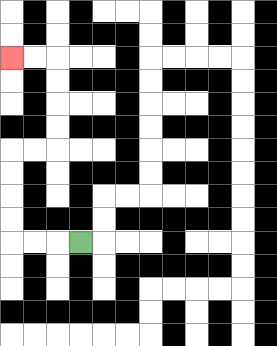{'start': '[3, 10]', 'end': '[0, 2]', 'path_directions': 'L,L,L,U,U,U,U,R,R,U,U,U,U,L,L', 'path_coordinates': '[[3, 10], [2, 10], [1, 10], [0, 10], [0, 9], [0, 8], [0, 7], [0, 6], [1, 6], [2, 6], [2, 5], [2, 4], [2, 3], [2, 2], [1, 2], [0, 2]]'}